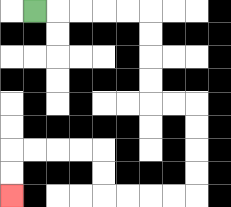{'start': '[1, 0]', 'end': '[0, 8]', 'path_directions': 'R,R,R,R,R,D,D,D,D,R,R,D,D,D,D,L,L,L,L,U,U,L,L,L,L,D,D', 'path_coordinates': '[[1, 0], [2, 0], [3, 0], [4, 0], [5, 0], [6, 0], [6, 1], [6, 2], [6, 3], [6, 4], [7, 4], [8, 4], [8, 5], [8, 6], [8, 7], [8, 8], [7, 8], [6, 8], [5, 8], [4, 8], [4, 7], [4, 6], [3, 6], [2, 6], [1, 6], [0, 6], [0, 7], [0, 8]]'}